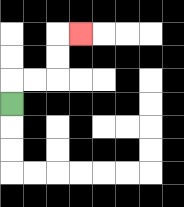{'start': '[0, 4]', 'end': '[3, 1]', 'path_directions': 'U,R,R,U,U,R', 'path_coordinates': '[[0, 4], [0, 3], [1, 3], [2, 3], [2, 2], [2, 1], [3, 1]]'}